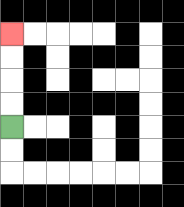{'start': '[0, 5]', 'end': '[0, 1]', 'path_directions': 'U,U,U,U', 'path_coordinates': '[[0, 5], [0, 4], [0, 3], [0, 2], [0, 1]]'}